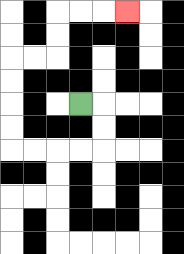{'start': '[3, 4]', 'end': '[5, 0]', 'path_directions': 'R,D,D,L,L,L,L,U,U,U,U,R,R,U,U,R,R,R', 'path_coordinates': '[[3, 4], [4, 4], [4, 5], [4, 6], [3, 6], [2, 6], [1, 6], [0, 6], [0, 5], [0, 4], [0, 3], [0, 2], [1, 2], [2, 2], [2, 1], [2, 0], [3, 0], [4, 0], [5, 0]]'}